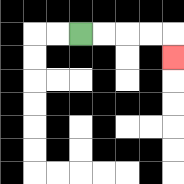{'start': '[3, 1]', 'end': '[7, 2]', 'path_directions': 'R,R,R,R,D', 'path_coordinates': '[[3, 1], [4, 1], [5, 1], [6, 1], [7, 1], [7, 2]]'}